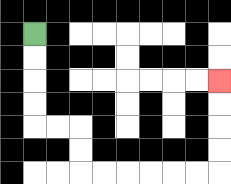{'start': '[1, 1]', 'end': '[9, 3]', 'path_directions': 'D,D,D,D,R,R,D,D,R,R,R,R,R,R,U,U,U,U', 'path_coordinates': '[[1, 1], [1, 2], [1, 3], [1, 4], [1, 5], [2, 5], [3, 5], [3, 6], [3, 7], [4, 7], [5, 7], [6, 7], [7, 7], [8, 7], [9, 7], [9, 6], [9, 5], [9, 4], [9, 3]]'}